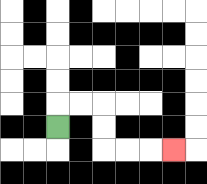{'start': '[2, 5]', 'end': '[7, 6]', 'path_directions': 'U,R,R,D,D,R,R,R', 'path_coordinates': '[[2, 5], [2, 4], [3, 4], [4, 4], [4, 5], [4, 6], [5, 6], [6, 6], [7, 6]]'}